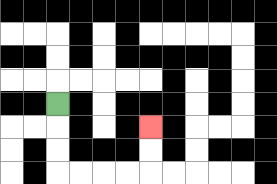{'start': '[2, 4]', 'end': '[6, 5]', 'path_directions': 'D,D,D,R,R,R,R,U,U', 'path_coordinates': '[[2, 4], [2, 5], [2, 6], [2, 7], [3, 7], [4, 7], [5, 7], [6, 7], [6, 6], [6, 5]]'}